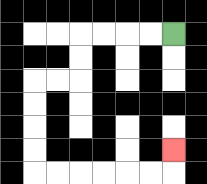{'start': '[7, 1]', 'end': '[7, 6]', 'path_directions': 'L,L,L,L,D,D,L,L,D,D,D,D,R,R,R,R,R,R,U', 'path_coordinates': '[[7, 1], [6, 1], [5, 1], [4, 1], [3, 1], [3, 2], [3, 3], [2, 3], [1, 3], [1, 4], [1, 5], [1, 6], [1, 7], [2, 7], [3, 7], [4, 7], [5, 7], [6, 7], [7, 7], [7, 6]]'}